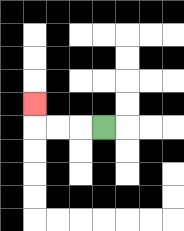{'start': '[4, 5]', 'end': '[1, 4]', 'path_directions': 'L,L,L,U', 'path_coordinates': '[[4, 5], [3, 5], [2, 5], [1, 5], [1, 4]]'}